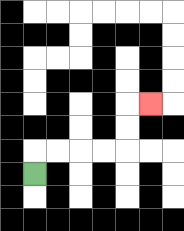{'start': '[1, 7]', 'end': '[6, 4]', 'path_directions': 'U,R,R,R,R,U,U,R', 'path_coordinates': '[[1, 7], [1, 6], [2, 6], [3, 6], [4, 6], [5, 6], [5, 5], [5, 4], [6, 4]]'}